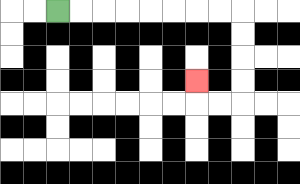{'start': '[2, 0]', 'end': '[8, 3]', 'path_directions': 'R,R,R,R,R,R,R,R,D,D,D,D,L,L,U', 'path_coordinates': '[[2, 0], [3, 0], [4, 0], [5, 0], [6, 0], [7, 0], [8, 0], [9, 0], [10, 0], [10, 1], [10, 2], [10, 3], [10, 4], [9, 4], [8, 4], [8, 3]]'}